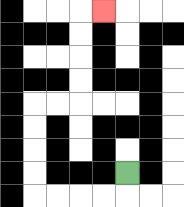{'start': '[5, 7]', 'end': '[4, 0]', 'path_directions': 'D,L,L,L,L,U,U,U,U,R,R,U,U,U,U,R', 'path_coordinates': '[[5, 7], [5, 8], [4, 8], [3, 8], [2, 8], [1, 8], [1, 7], [1, 6], [1, 5], [1, 4], [2, 4], [3, 4], [3, 3], [3, 2], [3, 1], [3, 0], [4, 0]]'}